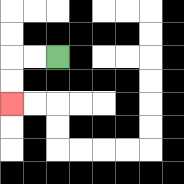{'start': '[2, 2]', 'end': '[0, 4]', 'path_directions': 'L,L,D,D', 'path_coordinates': '[[2, 2], [1, 2], [0, 2], [0, 3], [0, 4]]'}